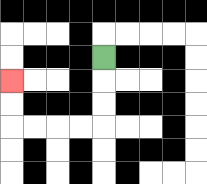{'start': '[4, 2]', 'end': '[0, 3]', 'path_directions': 'D,D,D,L,L,L,L,U,U', 'path_coordinates': '[[4, 2], [4, 3], [4, 4], [4, 5], [3, 5], [2, 5], [1, 5], [0, 5], [0, 4], [0, 3]]'}